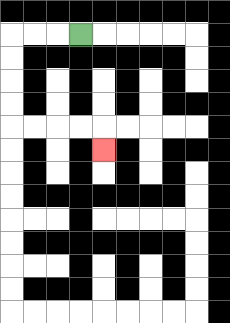{'start': '[3, 1]', 'end': '[4, 6]', 'path_directions': 'L,L,L,D,D,D,D,R,R,R,R,D', 'path_coordinates': '[[3, 1], [2, 1], [1, 1], [0, 1], [0, 2], [0, 3], [0, 4], [0, 5], [1, 5], [2, 5], [3, 5], [4, 5], [4, 6]]'}